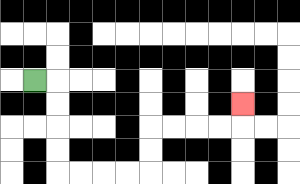{'start': '[1, 3]', 'end': '[10, 4]', 'path_directions': 'R,D,D,D,D,R,R,R,R,U,U,R,R,R,R,U', 'path_coordinates': '[[1, 3], [2, 3], [2, 4], [2, 5], [2, 6], [2, 7], [3, 7], [4, 7], [5, 7], [6, 7], [6, 6], [6, 5], [7, 5], [8, 5], [9, 5], [10, 5], [10, 4]]'}